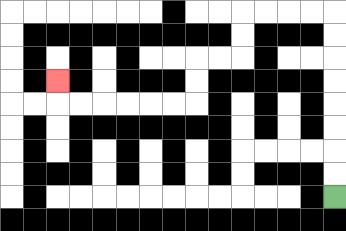{'start': '[14, 8]', 'end': '[2, 3]', 'path_directions': 'U,U,U,U,U,U,U,U,L,L,L,L,D,D,L,L,D,D,L,L,L,L,L,L,U', 'path_coordinates': '[[14, 8], [14, 7], [14, 6], [14, 5], [14, 4], [14, 3], [14, 2], [14, 1], [14, 0], [13, 0], [12, 0], [11, 0], [10, 0], [10, 1], [10, 2], [9, 2], [8, 2], [8, 3], [8, 4], [7, 4], [6, 4], [5, 4], [4, 4], [3, 4], [2, 4], [2, 3]]'}